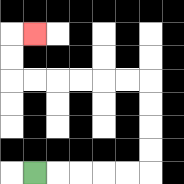{'start': '[1, 7]', 'end': '[1, 1]', 'path_directions': 'R,R,R,R,R,U,U,U,U,L,L,L,L,L,L,U,U,R', 'path_coordinates': '[[1, 7], [2, 7], [3, 7], [4, 7], [5, 7], [6, 7], [6, 6], [6, 5], [6, 4], [6, 3], [5, 3], [4, 3], [3, 3], [2, 3], [1, 3], [0, 3], [0, 2], [0, 1], [1, 1]]'}